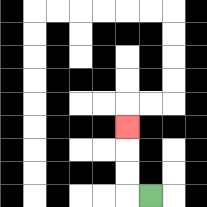{'start': '[6, 8]', 'end': '[5, 5]', 'path_directions': 'L,U,U,U', 'path_coordinates': '[[6, 8], [5, 8], [5, 7], [5, 6], [5, 5]]'}